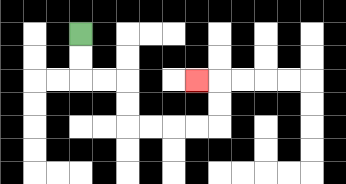{'start': '[3, 1]', 'end': '[8, 3]', 'path_directions': 'D,D,R,R,D,D,R,R,R,R,U,U,L', 'path_coordinates': '[[3, 1], [3, 2], [3, 3], [4, 3], [5, 3], [5, 4], [5, 5], [6, 5], [7, 5], [8, 5], [9, 5], [9, 4], [9, 3], [8, 3]]'}